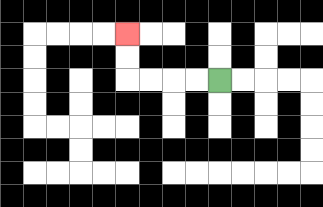{'start': '[9, 3]', 'end': '[5, 1]', 'path_directions': 'L,L,L,L,U,U', 'path_coordinates': '[[9, 3], [8, 3], [7, 3], [6, 3], [5, 3], [5, 2], [5, 1]]'}